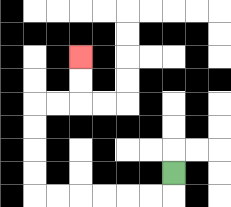{'start': '[7, 7]', 'end': '[3, 2]', 'path_directions': 'D,L,L,L,L,L,L,U,U,U,U,R,R,U,U', 'path_coordinates': '[[7, 7], [7, 8], [6, 8], [5, 8], [4, 8], [3, 8], [2, 8], [1, 8], [1, 7], [1, 6], [1, 5], [1, 4], [2, 4], [3, 4], [3, 3], [3, 2]]'}